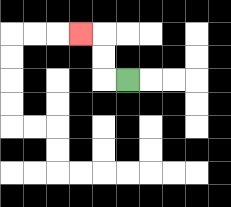{'start': '[5, 3]', 'end': '[3, 1]', 'path_directions': 'L,U,U,L', 'path_coordinates': '[[5, 3], [4, 3], [4, 2], [4, 1], [3, 1]]'}